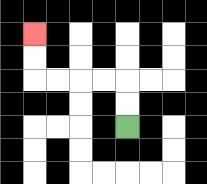{'start': '[5, 5]', 'end': '[1, 1]', 'path_directions': 'U,U,L,L,L,L,U,U', 'path_coordinates': '[[5, 5], [5, 4], [5, 3], [4, 3], [3, 3], [2, 3], [1, 3], [1, 2], [1, 1]]'}